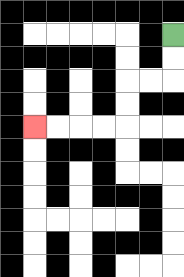{'start': '[7, 1]', 'end': '[1, 5]', 'path_directions': 'D,D,L,L,D,D,L,L,L,L', 'path_coordinates': '[[7, 1], [7, 2], [7, 3], [6, 3], [5, 3], [5, 4], [5, 5], [4, 5], [3, 5], [2, 5], [1, 5]]'}